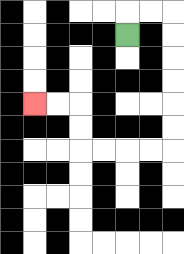{'start': '[5, 1]', 'end': '[1, 4]', 'path_directions': 'U,R,R,D,D,D,D,D,D,L,L,L,L,U,U,L,L', 'path_coordinates': '[[5, 1], [5, 0], [6, 0], [7, 0], [7, 1], [7, 2], [7, 3], [7, 4], [7, 5], [7, 6], [6, 6], [5, 6], [4, 6], [3, 6], [3, 5], [3, 4], [2, 4], [1, 4]]'}